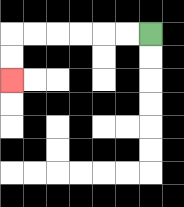{'start': '[6, 1]', 'end': '[0, 3]', 'path_directions': 'L,L,L,L,L,L,D,D', 'path_coordinates': '[[6, 1], [5, 1], [4, 1], [3, 1], [2, 1], [1, 1], [0, 1], [0, 2], [0, 3]]'}